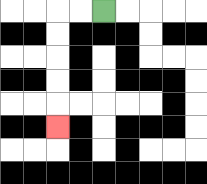{'start': '[4, 0]', 'end': '[2, 5]', 'path_directions': 'L,L,D,D,D,D,D', 'path_coordinates': '[[4, 0], [3, 0], [2, 0], [2, 1], [2, 2], [2, 3], [2, 4], [2, 5]]'}